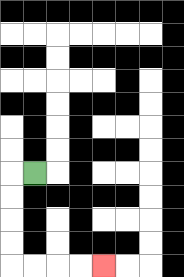{'start': '[1, 7]', 'end': '[4, 11]', 'path_directions': 'L,D,D,D,D,R,R,R,R', 'path_coordinates': '[[1, 7], [0, 7], [0, 8], [0, 9], [0, 10], [0, 11], [1, 11], [2, 11], [3, 11], [4, 11]]'}